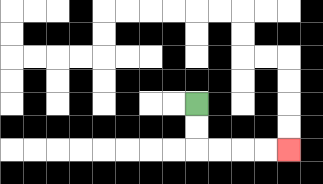{'start': '[8, 4]', 'end': '[12, 6]', 'path_directions': 'D,D,R,R,R,R', 'path_coordinates': '[[8, 4], [8, 5], [8, 6], [9, 6], [10, 6], [11, 6], [12, 6]]'}